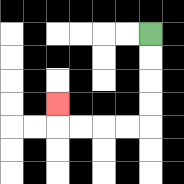{'start': '[6, 1]', 'end': '[2, 4]', 'path_directions': 'D,D,D,D,L,L,L,L,U', 'path_coordinates': '[[6, 1], [6, 2], [6, 3], [6, 4], [6, 5], [5, 5], [4, 5], [3, 5], [2, 5], [2, 4]]'}